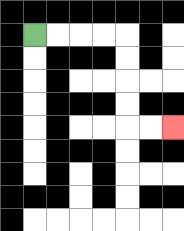{'start': '[1, 1]', 'end': '[7, 5]', 'path_directions': 'R,R,R,R,D,D,D,D,R,R', 'path_coordinates': '[[1, 1], [2, 1], [3, 1], [4, 1], [5, 1], [5, 2], [5, 3], [5, 4], [5, 5], [6, 5], [7, 5]]'}